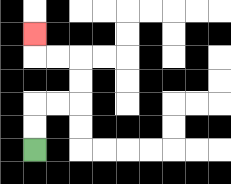{'start': '[1, 6]', 'end': '[1, 1]', 'path_directions': 'U,U,R,R,U,U,L,L,U', 'path_coordinates': '[[1, 6], [1, 5], [1, 4], [2, 4], [3, 4], [3, 3], [3, 2], [2, 2], [1, 2], [1, 1]]'}